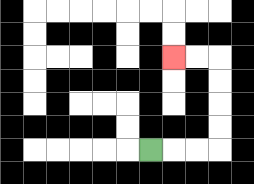{'start': '[6, 6]', 'end': '[7, 2]', 'path_directions': 'R,R,R,U,U,U,U,L,L', 'path_coordinates': '[[6, 6], [7, 6], [8, 6], [9, 6], [9, 5], [9, 4], [9, 3], [9, 2], [8, 2], [7, 2]]'}